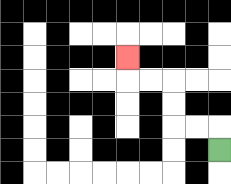{'start': '[9, 6]', 'end': '[5, 2]', 'path_directions': 'U,L,L,U,U,L,L,U', 'path_coordinates': '[[9, 6], [9, 5], [8, 5], [7, 5], [7, 4], [7, 3], [6, 3], [5, 3], [5, 2]]'}